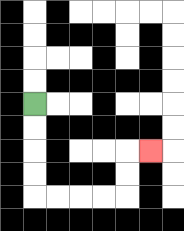{'start': '[1, 4]', 'end': '[6, 6]', 'path_directions': 'D,D,D,D,R,R,R,R,U,U,R', 'path_coordinates': '[[1, 4], [1, 5], [1, 6], [1, 7], [1, 8], [2, 8], [3, 8], [4, 8], [5, 8], [5, 7], [5, 6], [6, 6]]'}